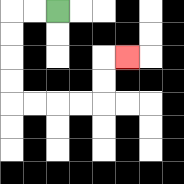{'start': '[2, 0]', 'end': '[5, 2]', 'path_directions': 'L,L,D,D,D,D,R,R,R,R,U,U,R', 'path_coordinates': '[[2, 0], [1, 0], [0, 0], [0, 1], [0, 2], [0, 3], [0, 4], [1, 4], [2, 4], [3, 4], [4, 4], [4, 3], [4, 2], [5, 2]]'}